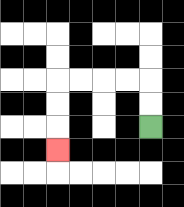{'start': '[6, 5]', 'end': '[2, 6]', 'path_directions': 'U,U,L,L,L,L,D,D,D', 'path_coordinates': '[[6, 5], [6, 4], [6, 3], [5, 3], [4, 3], [3, 3], [2, 3], [2, 4], [2, 5], [2, 6]]'}